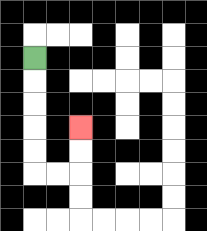{'start': '[1, 2]', 'end': '[3, 5]', 'path_directions': 'D,D,D,D,D,R,R,U,U', 'path_coordinates': '[[1, 2], [1, 3], [1, 4], [1, 5], [1, 6], [1, 7], [2, 7], [3, 7], [3, 6], [3, 5]]'}